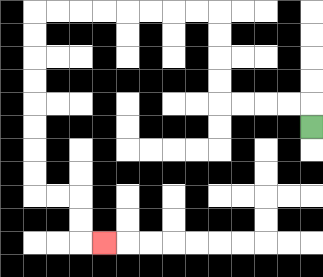{'start': '[13, 5]', 'end': '[4, 10]', 'path_directions': 'U,L,L,L,L,U,U,U,U,L,L,L,L,L,L,L,L,D,D,D,D,D,D,D,D,R,R,D,D,R', 'path_coordinates': '[[13, 5], [13, 4], [12, 4], [11, 4], [10, 4], [9, 4], [9, 3], [9, 2], [9, 1], [9, 0], [8, 0], [7, 0], [6, 0], [5, 0], [4, 0], [3, 0], [2, 0], [1, 0], [1, 1], [1, 2], [1, 3], [1, 4], [1, 5], [1, 6], [1, 7], [1, 8], [2, 8], [3, 8], [3, 9], [3, 10], [4, 10]]'}